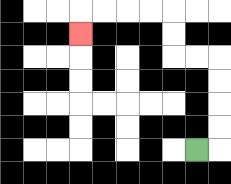{'start': '[8, 6]', 'end': '[3, 1]', 'path_directions': 'R,U,U,U,U,L,L,U,U,L,L,L,L,D', 'path_coordinates': '[[8, 6], [9, 6], [9, 5], [9, 4], [9, 3], [9, 2], [8, 2], [7, 2], [7, 1], [7, 0], [6, 0], [5, 0], [4, 0], [3, 0], [3, 1]]'}